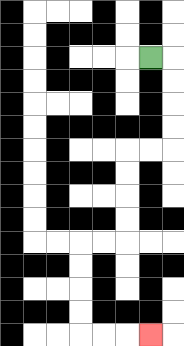{'start': '[6, 2]', 'end': '[6, 14]', 'path_directions': 'R,D,D,D,D,L,L,D,D,D,D,L,L,D,D,D,D,R,R,R', 'path_coordinates': '[[6, 2], [7, 2], [7, 3], [7, 4], [7, 5], [7, 6], [6, 6], [5, 6], [5, 7], [5, 8], [5, 9], [5, 10], [4, 10], [3, 10], [3, 11], [3, 12], [3, 13], [3, 14], [4, 14], [5, 14], [6, 14]]'}